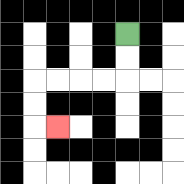{'start': '[5, 1]', 'end': '[2, 5]', 'path_directions': 'D,D,L,L,L,L,D,D,R', 'path_coordinates': '[[5, 1], [5, 2], [5, 3], [4, 3], [3, 3], [2, 3], [1, 3], [1, 4], [1, 5], [2, 5]]'}